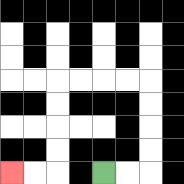{'start': '[4, 7]', 'end': '[0, 7]', 'path_directions': 'R,R,U,U,U,U,L,L,L,L,D,D,D,D,L,L', 'path_coordinates': '[[4, 7], [5, 7], [6, 7], [6, 6], [6, 5], [6, 4], [6, 3], [5, 3], [4, 3], [3, 3], [2, 3], [2, 4], [2, 5], [2, 6], [2, 7], [1, 7], [0, 7]]'}